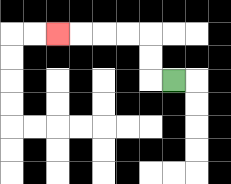{'start': '[7, 3]', 'end': '[2, 1]', 'path_directions': 'L,U,U,L,L,L,L', 'path_coordinates': '[[7, 3], [6, 3], [6, 2], [6, 1], [5, 1], [4, 1], [3, 1], [2, 1]]'}